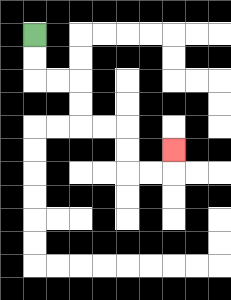{'start': '[1, 1]', 'end': '[7, 6]', 'path_directions': 'D,D,R,R,D,D,R,R,D,D,R,R,U', 'path_coordinates': '[[1, 1], [1, 2], [1, 3], [2, 3], [3, 3], [3, 4], [3, 5], [4, 5], [5, 5], [5, 6], [5, 7], [6, 7], [7, 7], [7, 6]]'}